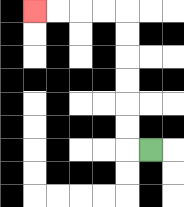{'start': '[6, 6]', 'end': '[1, 0]', 'path_directions': 'L,U,U,U,U,U,U,L,L,L,L', 'path_coordinates': '[[6, 6], [5, 6], [5, 5], [5, 4], [5, 3], [5, 2], [5, 1], [5, 0], [4, 0], [3, 0], [2, 0], [1, 0]]'}